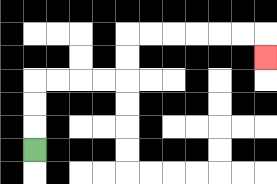{'start': '[1, 6]', 'end': '[11, 2]', 'path_directions': 'U,U,U,R,R,R,R,U,U,R,R,R,R,R,R,D', 'path_coordinates': '[[1, 6], [1, 5], [1, 4], [1, 3], [2, 3], [3, 3], [4, 3], [5, 3], [5, 2], [5, 1], [6, 1], [7, 1], [8, 1], [9, 1], [10, 1], [11, 1], [11, 2]]'}